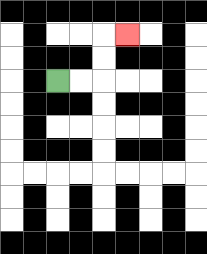{'start': '[2, 3]', 'end': '[5, 1]', 'path_directions': 'R,R,U,U,R', 'path_coordinates': '[[2, 3], [3, 3], [4, 3], [4, 2], [4, 1], [5, 1]]'}